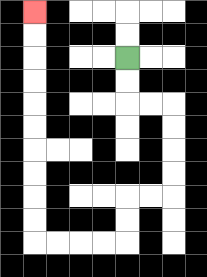{'start': '[5, 2]', 'end': '[1, 0]', 'path_directions': 'D,D,R,R,D,D,D,D,L,L,D,D,L,L,L,L,U,U,U,U,U,U,U,U,U,U', 'path_coordinates': '[[5, 2], [5, 3], [5, 4], [6, 4], [7, 4], [7, 5], [7, 6], [7, 7], [7, 8], [6, 8], [5, 8], [5, 9], [5, 10], [4, 10], [3, 10], [2, 10], [1, 10], [1, 9], [1, 8], [1, 7], [1, 6], [1, 5], [1, 4], [1, 3], [1, 2], [1, 1], [1, 0]]'}